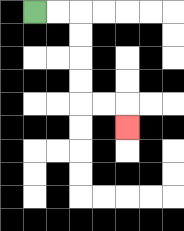{'start': '[1, 0]', 'end': '[5, 5]', 'path_directions': 'R,R,D,D,D,D,R,R,D', 'path_coordinates': '[[1, 0], [2, 0], [3, 0], [3, 1], [3, 2], [3, 3], [3, 4], [4, 4], [5, 4], [5, 5]]'}